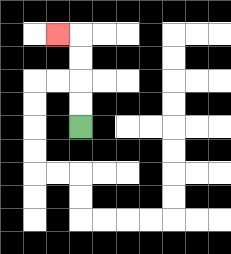{'start': '[3, 5]', 'end': '[2, 1]', 'path_directions': 'U,U,U,U,L', 'path_coordinates': '[[3, 5], [3, 4], [3, 3], [3, 2], [3, 1], [2, 1]]'}